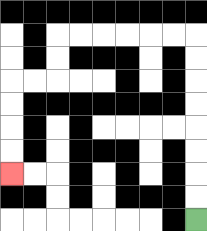{'start': '[8, 9]', 'end': '[0, 7]', 'path_directions': 'U,U,U,U,U,U,U,U,L,L,L,L,L,L,D,D,L,L,D,D,D,D', 'path_coordinates': '[[8, 9], [8, 8], [8, 7], [8, 6], [8, 5], [8, 4], [8, 3], [8, 2], [8, 1], [7, 1], [6, 1], [5, 1], [4, 1], [3, 1], [2, 1], [2, 2], [2, 3], [1, 3], [0, 3], [0, 4], [0, 5], [0, 6], [0, 7]]'}